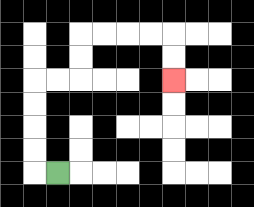{'start': '[2, 7]', 'end': '[7, 3]', 'path_directions': 'L,U,U,U,U,R,R,U,U,R,R,R,R,D,D', 'path_coordinates': '[[2, 7], [1, 7], [1, 6], [1, 5], [1, 4], [1, 3], [2, 3], [3, 3], [3, 2], [3, 1], [4, 1], [5, 1], [6, 1], [7, 1], [7, 2], [7, 3]]'}